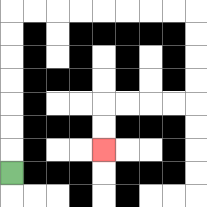{'start': '[0, 7]', 'end': '[4, 6]', 'path_directions': 'U,U,U,U,U,U,U,R,R,R,R,R,R,R,R,D,D,D,D,L,L,L,L,D,D', 'path_coordinates': '[[0, 7], [0, 6], [0, 5], [0, 4], [0, 3], [0, 2], [0, 1], [0, 0], [1, 0], [2, 0], [3, 0], [4, 0], [5, 0], [6, 0], [7, 0], [8, 0], [8, 1], [8, 2], [8, 3], [8, 4], [7, 4], [6, 4], [5, 4], [4, 4], [4, 5], [4, 6]]'}